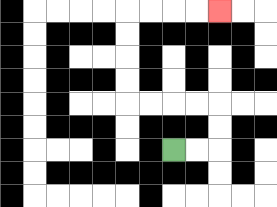{'start': '[7, 6]', 'end': '[9, 0]', 'path_directions': 'R,R,U,U,L,L,L,L,U,U,U,U,R,R,R,R', 'path_coordinates': '[[7, 6], [8, 6], [9, 6], [9, 5], [9, 4], [8, 4], [7, 4], [6, 4], [5, 4], [5, 3], [5, 2], [5, 1], [5, 0], [6, 0], [7, 0], [8, 0], [9, 0]]'}